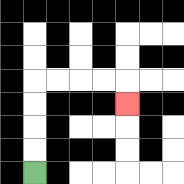{'start': '[1, 7]', 'end': '[5, 4]', 'path_directions': 'U,U,U,U,R,R,R,R,D', 'path_coordinates': '[[1, 7], [1, 6], [1, 5], [1, 4], [1, 3], [2, 3], [3, 3], [4, 3], [5, 3], [5, 4]]'}